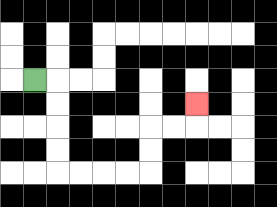{'start': '[1, 3]', 'end': '[8, 4]', 'path_directions': 'R,D,D,D,D,R,R,R,R,U,U,R,R,U', 'path_coordinates': '[[1, 3], [2, 3], [2, 4], [2, 5], [2, 6], [2, 7], [3, 7], [4, 7], [5, 7], [6, 7], [6, 6], [6, 5], [7, 5], [8, 5], [8, 4]]'}